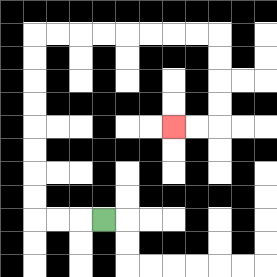{'start': '[4, 9]', 'end': '[7, 5]', 'path_directions': 'L,L,L,U,U,U,U,U,U,U,U,R,R,R,R,R,R,R,R,D,D,D,D,L,L', 'path_coordinates': '[[4, 9], [3, 9], [2, 9], [1, 9], [1, 8], [1, 7], [1, 6], [1, 5], [1, 4], [1, 3], [1, 2], [1, 1], [2, 1], [3, 1], [4, 1], [5, 1], [6, 1], [7, 1], [8, 1], [9, 1], [9, 2], [9, 3], [9, 4], [9, 5], [8, 5], [7, 5]]'}